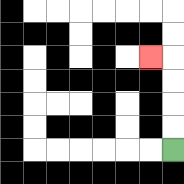{'start': '[7, 6]', 'end': '[6, 2]', 'path_directions': 'U,U,U,U,L', 'path_coordinates': '[[7, 6], [7, 5], [7, 4], [7, 3], [7, 2], [6, 2]]'}